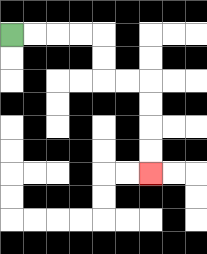{'start': '[0, 1]', 'end': '[6, 7]', 'path_directions': 'R,R,R,R,D,D,R,R,D,D,D,D', 'path_coordinates': '[[0, 1], [1, 1], [2, 1], [3, 1], [4, 1], [4, 2], [4, 3], [5, 3], [6, 3], [6, 4], [6, 5], [6, 6], [6, 7]]'}